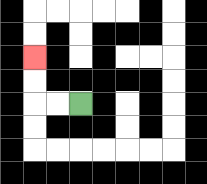{'start': '[3, 4]', 'end': '[1, 2]', 'path_directions': 'L,L,U,U', 'path_coordinates': '[[3, 4], [2, 4], [1, 4], [1, 3], [1, 2]]'}